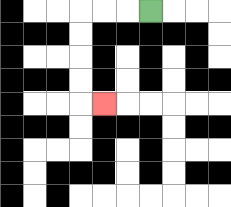{'start': '[6, 0]', 'end': '[4, 4]', 'path_directions': 'L,L,L,D,D,D,D,R', 'path_coordinates': '[[6, 0], [5, 0], [4, 0], [3, 0], [3, 1], [3, 2], [3, 3], [3, 4], [4, 4]]'}